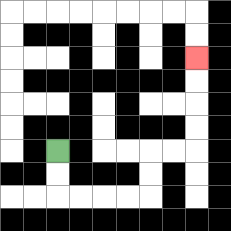{'start': '[2, 6]', 'end': '[8, 2]', 'path_directions': 'D,D,R,R,R,R,U,U,R,R,U,U,U,U', 'path_coordinates': '[[2, 6], [2, 7], [2, 8], [3, 8], [4, 8], [5, 8], [6, 8], [6, 7], [6, 6], [7, 6], [8, 6], [8, 5], [8, 4], [8, 3], [8, 2]]'}